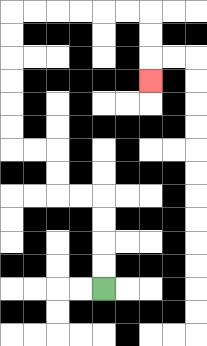{'start': '[4, 12]', 'end': '[6, 3]', 'path_directions': 'U,U,U,U,L,L,U,U,L,L,U,U,U,U,U,U,R,R,R,R,R,R,D,D,D', 'path_coordinates': '[[4, 12], [4, 11], [4, 10], [4, 9], [4, 8], [3, 8], [2, 8], [2, 7], [2, 6], [1, 6], [0, 6], [0, 5], [0, 4], [0, 3], [0, 2], [0, 1], [0, 0], [1, 0], [2, 0], [3, 0], [4, 0], [5, 0], [6, 0], [6, 1], [6, 2], [6, 3]]'}